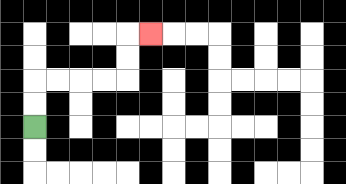{'start': '[1, 5]', 'end': '[6, 1]', 'path_directions': 'U,U,R,R,R,R,U,U,R', 'path_coordinates': '[[1, 5], [1, 4], [1, 3], [2, 3], [3, 3], [4, 3], [5, 3], [5, 2], [5, 1], [6, 1]]'}